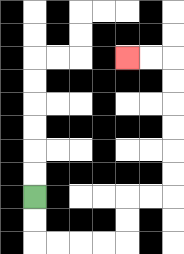{'start': '[1, 8]', 'end': '[5, 2]', 'path_directions': 'D,D,R,R,R,R,U,U,R,R,U,U,U,U,U,U,L,L', 'path_coordinates': '[[1, 8], [1, 9], [1, 10], [2, 10], [3, 10], [4, 10], [5, 10], [5, 9], [5, 8], [6, 8], [7, 8], [7, 7], [7, 6], [7, 5], [7, 4], [7, 3], [7, 2], [6, 2], [5, 2]]'}